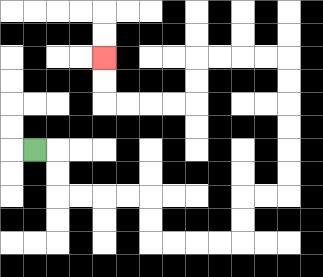{'start': '[1, 6]', 'end': '[4, 2]', 'path_directions': 'R,D,D,R,R,R,R,D,D,R,R,R,R,U,U,R,R,U,U,U,U,U,U,L,L,L,L,D,D,L,L,L,L,U,U', 'path_coordinates': '[[1, 6], [2, 6], [2, 7], [2, 8], [3, 8], [4, 8], [5, 8], [6, 8], [6, 9], [6, 10], [7, 10], [8, 10], [9, 10], [10, 10], [10, 9], [10, 8], [11, 8], [12, 8], [12, 7], [12, 6], [12, 5], [12, 4], [12, 3], [12, 2], [11, 2], [10, 2], [9, 2], [8, 2], [8, 3], [8, 4], [7, 4], [6, 4], [5, 4], [4, 4], [4, 3], [4, 2]]'}